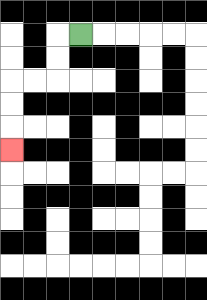{'start': '[3, 1]', 'end': '[0, 6]', 'path_directions': 'L,D,D,L,L,D,D,D', 'path_coordinates': '[[3, 1], [2, 1], [2, 2], [2, 3], [1, 3], [0, 3], [0, 4], [0, 5], [0, 6]]'}